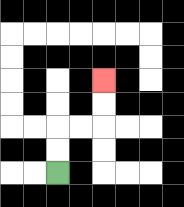{'start': '[2, 7]', 'end': '[4, 3]', 'path_directions': 'U,U,R,R,U,U', 'path_coordinates': '[[2, 7], [2, 6], [2, 5], [3, 5], [4, 5], [4, 4], [4, 3]]'}